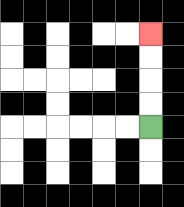{'start': '[6, 5]', 'end': '[6, 1]', 'path_directions': 'U,U,U,U', 'path_coordinates': '[[6, 5], [6, 4], [6, 3], [6, 2], [6, 1]]'}